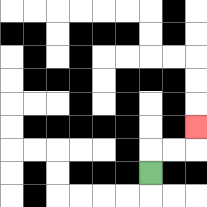{'start': '[6, 7]', 'end': '[8, 5]', 'path_directions': 'U,R,R,U', 'path_coordinates': '[[6, 7], [6, 6], [7, 6], [8, 6], [8, 5]]'}